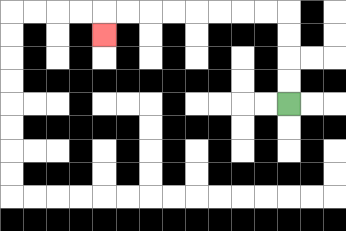{'start': '[12, 4]', 'end': '[4, 1]', 'path_directions': 'U,U,U,U,L,L,L,L,L,L,L,L,D', 'path_coordinates': '[[12, 4], [12, 3], [12, 2], [12, 1], [12, 0], [11, 0], [10, 0], [9, 0], [8, 0], [7, 0], [6, 0], [5, 0], [4, 0], [4, 1]]'}